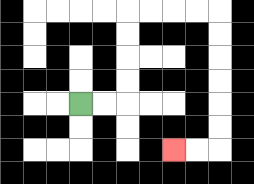{'start': '[3, 4]', 'end': '[7, 6]', 'path_directions': 'R,R,U,U,U,U,R,R,R,R,D,D,D,D,D,D,L,L', 'path_coordinates': '[[3, 4], [4, 4], [5, 4], [5, 3], [5, 2], [5, 1], [5, 0], [6, 0], [7, 0], [8, 0], [9, 0], [9, 1], [9, 2], [9, 3], [9, 4], [9, 5], [9, 6], [8, 6], [7, 6]]'}